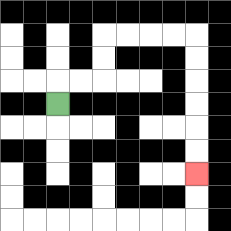{'start': '[2, 4]', 'end': '[8, 7]', 'path_directions': 'U,R,R,U,U,R,R,R,R,D,D,D,D,D,D', 'path_coordinates': '[[2, 4], [2, 3], [3, 3], [4, 3], [4, 2], [4, 1], [5, 1], [6, 1], [7, 1], [8, 1], [8, 2], [8, 3], [8, 4], [8, 5], [8, 6], [8, 7]]'}